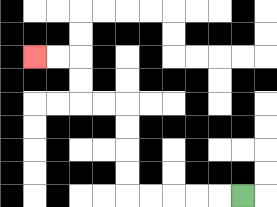{'start': '[10, 8]', 'end': '[1, 2]', 'path_directions': 'L,L,L,L,L,U,U,U,U,L,L,U,U,L,L', 'path_coordinates': '[[10, 8], [9, 8], [8, 8], [7, 8], [6, 8], [5, 8], [5, 7], [5, 6], [5, 5], [5, 4], [4, 4], [3, 4], [3, 3], [3, 2], [2, 2], [1, 2]]'}